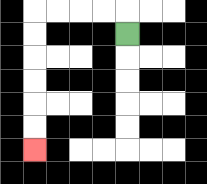{'start': '[5, 1]', 'end': '[1, 6]', 'path_directions': 'U,L,L,L,L,D,D,D,D,D,D', 'path_coordinates': '[[5, 1], [5, 0], [4, 0], [3, 0], [2, 0], [1, 0], [1, 1], [1, 2], [1, 3], [1, 4], [1, 5], [1, 6]]'}